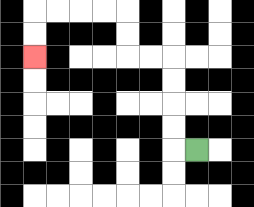{'start': '[8, 6]', 'end': '[1, 2]', 'path_directions': 'L,U,U,U,U,L,L,U,U,L,L,L,L,D,D', 'path_coordinates': '[[8, 6], [7, 6], [7, 5], [7, 4], [7, 3], [7, 2], [6, 2], [5, 2], [5, 1], [5, 0], [4, 0], [3, 0], [2, 0], [1, 0], [1, 1], [1, 2]]'}